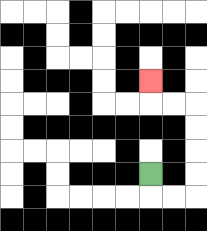{'start': '[6, 7]', 'end': '[6, 3]', 'path_directions': 'D,R,R,U,U,U,U,L,L,U', 'path_coordinates': '[[6, 7], [6, 8], [7, 8], [8, 8], [8, 7], [8, 6], [8, 5], [8, 4], [7, 4], [6, 4], [6, 3]]'}